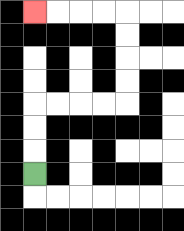{'start': '[1, 7]', 'end': '[1, 0]', 'path_directions': 'U,U,U,R,R,R,R,U,U,U,U,L,L,L,L', 'path_coordinates': '[[1, 7], [1, 6], [1, 5], [1, 4], [2, 4], [3, 4], [4, 4], [5, 4], [5, 3], [5, 2], [5, 1], [5, 0], [4, 0], [3, 0], [2, 0], [1, 0]]'}